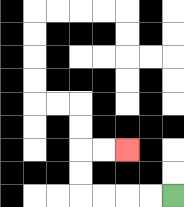{'start': '[7, 8]', 'end': '[5, 6]', 'path_directions': 'L,L,L,L,U,U,R,R', 'path_coordinates': '[[7, 8], [6, 8], [5, 8], [4, 8], [3, 8], [3, 7], [3, 6], [4, 6], [5, 6]]'}